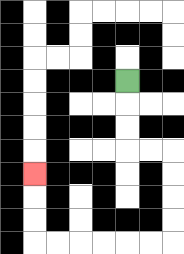{'start': '[5, 3]', 'end': '[1, 7]', 'path_directions': 'D,D,D,R,R,D,D,D,D,L,L,L,L,L,L,U,U,U', 'path_coordinates': '[[5, 3], [5, 4], [5, 5], [5, 6], [6, 6], [7, 6], [7, 7], [7, 8], [7, 9], [7, 10], [6, 10], [5, 10], [4, 10], [3, 10], [2, 10], [1, 10], [1, 9], [1, 8], [1, 7]]'}